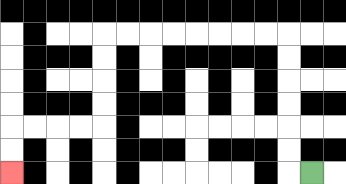{'start': '[13, 7]', 'end': '[0, 7]', 'path_directions': 'L,U,U,U,U,U,U,L,L,L,L,L,L,L,L,D,D,D,D,L,L,L,L,D,D', 'path_coordinates': '[[13, 7], [12, 7], [12, 6], [12, 5], [12, 4], [12, 3], [12, 2], [12, 1], [11, 1], [10, 1], [9, 1], [8, 1], [7, 1], [6, 1], [5, 1], [4, 1], [4, 2], [4, 3], [4, 4], [4, 5], [3, 5], [2, 5], [1, 5], [0, 5], [0, 6], [0, 7]]'}